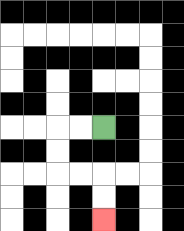{'start': '[4, 5]', 'end': '[4, 9]', 'path_directions': 'L,L,D,D,R,R,D,D', 'path_coordinates': '[[4, 5], [3, 5], [2, 5], [2, 6], [2, 7], [3, 7], [4, 7], [4, 8], [4, 9]]'}